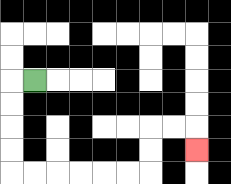{'start': '[1, 3]', 'end': '[8, 6]', 'path_directions': 'L,D,D,D,D,R,R,R,R,R,R,U,U,R,R,D', 'path_coordinates': '[[1, 3], [0, 3], [0, 4], [0, 5], [0, 6], [0, 7], [1, 7], [2, 7], [3, 7], [4, 7], [5, 7], [6, 7], [6, 6], [6, 5], [7, 5], [8, 5], [8, 6]]'}